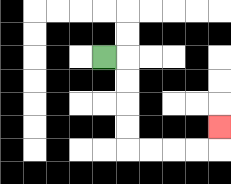{'start': '[4, 2]', 'end': '[9, 5]', 'path_directions': 'R,D,D,D,D,R,R,R,R,U', 'path_coordinates': '[[4, 2], [5, 2], [5, 3], [5, 4], [5, 5], [5, 6], [6, 6], [7, 6], [8, 6], [9, 6], [9, 5]]'}